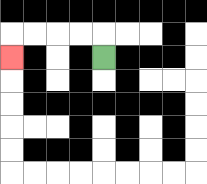{'start': '[4, 2]', 'end': '[0, 2]', 'path_directions': 'U,L,L,L,L,D', 'path_coordinates': '[[4, 2], [4, 1], [3, 1], [2, 1], [1, 1], [0, 1], [0, 2]]'}